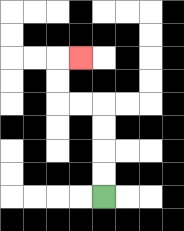{'start': '[4, 8]', 'end': '[3, 2]', 'path_directions': 'U,U,U,U,L,L,U,U,R', 'path_coordinates': '[[4, 8], [4, 7], [4, 6], [4, 5], [4, 4], [3, 4], [2, 4], [2, 3], [2, 2], [3, 2]]'}